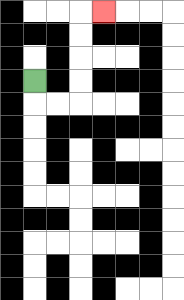{'start': '[1, 3]', 'end': '[4, 0]', 'path_directions': 'D,R,R,U,U,U,U,R', 'path_coordinates': '[[1, 3], [1, 4], [2, 4], [3, 4], [3, 3], [3, 2], [3, 1], [3, 0], [4, 0]]'}